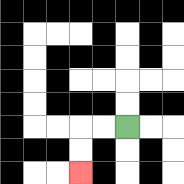{'start': '[5, 5]', 'end': '[3, 7]', 'path_directions': 'L,L,D,D', 'path_coordinates': '[[5, 5], [4, 5], [3, 5], [3, 6], [3, 7]]'}